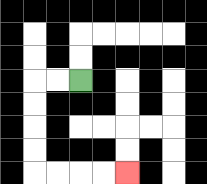{'start': '[3, 3]', 'end': '[5, 7]', 'path_directions': 'L,L,D,D,D,D,R,R,R,R', 'path_coordinates': '[[3, 3], [2, 3], [1, 3], [1, 4], [1, 5], [1, 6], [1, 7], [2, 7], [3, 7], [4, 7], [5, 7]]'}